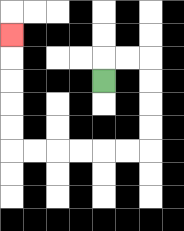{'start': '[4, 3]', 'end': '[0, 1]', 'path_directions': 'U,R,R,D,D,D,D,L,L,L,L,L,L,U,U,U,U,U', 'path_coordinates': '[[4, 3], [4, 2], [5, 2], [6, 2], [6, 3], [6, 4], [6, 5], [6, 6], [5, 6], [4, 6], [3, 6], [2, 6], [1, 6], [0, 6], [0, 5], [0, 4], [0, 3], [0, 2], [0, 1]]'}